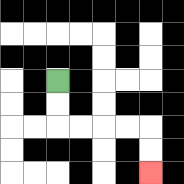{'start': '[2, 3]', 'end': '[6, 7]', 'path_directions': 'D,D,R,R,R,R,D,D', 'path_coordinates': '[[2, 3], [2, 4], [2, 5], [3, 5], [4, 5], [5, 5], [6, 5], [6, 6], [6, 7]]'}